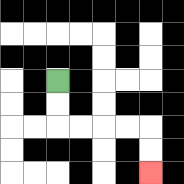{'start': '[2, 3]', 'end': '[6, 7]', 'path_directions': 'D,D,R,R,R,R,D,D', 'path_coordinates': '[[2, 3], [2, 4], [2, 5], [3, 5], [4, 5], [5, 5], [6, 5], [6, 6], [6, 7]]'}